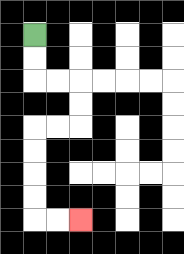{'start': '[1, 1]', 'end': '[3, 9]', 'path_directions': 'D,D,R,R,D,D,L,L,D,D,D,D,R,R', 'path_coordinates': '[[1, 1], [1, 2], [1, 3], [2, 3], [3, 3], [3, 4], [3, 5], [2, 5], [1, 5], [1, 6], [1, 7], [1, 8], [1, 9], [2, 9], [3, 9]]'}